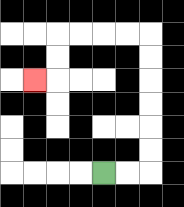{'start': '[4, 7]', 'end': '[1, 3]', 'path_directions': 'R,R,U,U,U,U,U,U,L,L,L,L,D,D,L', 'path_coordinates': '[[4, 7], [5, 7], [6, 7], [6, 6], [6, 5], [6, 4], [6, 3], [6, 2], [6, 1], [5, 1], [4, 1], [3, 1], [2, 1], [2, 2], [2, 3], [1, 3]]'}